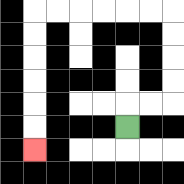{'start': '[5, 5]', 'end': '[1, 6]', 'path_directions': 'U,R,R,U,U,U,U,L,L,L,L,L,L,D,D,D,D,D,D', 'path_coordinates': '[[5, 5], [5, 4], [6, 4], [7, 4], [7, 3], [7, 2], [7, 1], [7, 0], [6, 0], [5, 0], [4, 0], [3, 0], [2, 0], [1, 0], [1, 1], [1, 2], [1, 3], [1, 4], [1, 5], [1, 6]]'}